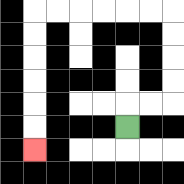{'start': '[5, 5]', 'end': '[1, 6]', 'path_directions': 'U,R,R,U,U,U,U,L,L,L,L,L,L,D,D,D,D,D,D', 'path_coordinates': '[[5, 5], [5, 4], [6, 4], [7, 4], [7, 3], [7, 2], [7, 1], [7, 0], [6, 0], [5, 0], [4, 0], [3, 0], [2, 0], [1, 0], [1, 1], [1, 2], [1, 3], [1, 4], [1, 5], [1, 6]]'}